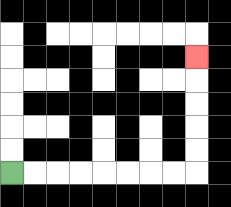{'start': '[0, 7]', 'end': '[8, 2]', 'path_directions': 'R,R,R,R,R,R,R,R,U,U,U,U,U', 'path_coordinates': '[[0, 7], [1, 7], [2, 7], [3, 7], [4, 7], [5, 7], [6, 7], [7, 7], [8, 7], [8, 6], [8, 5], [8, 4], [8, 3], [8, 2]]'}